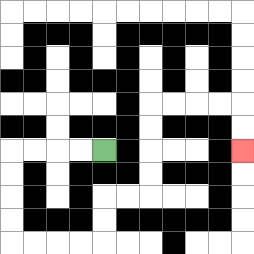{'start': '[4, 6]', 'end': '[10, 6]', 'path_directions': 'L,L,L,L,D,D,D,D,R,R,R,R,U,U,R,R,U,U,U,U,R,R,R,R,D,D', 'path_coordinates': '[[4, 6], [3, 6], [2, 6], [1, 6], [0, 6], [0, 7], [0, 8], [0, 9], [0, 10], [1, 10], [2, 10], [3, 10], [4, 10], [4, 9], [4, 8], [5, 8], [6, 8], [6, 7], [6, 6], [6, 5], [6, 4], [7, 4], [8, 4], [9, 4], [10, 4], [10, 5], [10, 6]]'}